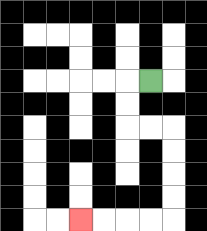{'start': '[6, 3]', 'end': '[3, 9]', 'path_directions': 'L,D,D,R,R,D,D,D,D,L,L,L,L', 'path_coordinates': '[[6, 3], [5, 3], [5, 4], [5, 5], [6, 5], [7, 5], [7, 6], [7, 7], [7, 8], [7, 9], [6, 9], [5, 9], [4, 9], [3, 9]]'}